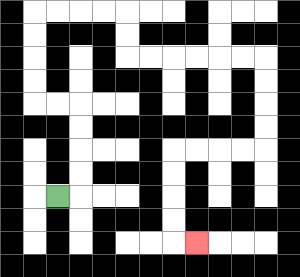{'start': '[2, 8]', 'end': '[8, 10]', 'path_directions': 'R,U,U,U,U,L,L,U,U,U,U,R,R,R,R,D,D,R,R,R,R,R,R,D,D,D,D,L,L,L,L,D,D,D,D,R', 'path_coordinates': '[[2, 8], [3, 8], [3, 7], [3, 6], [3, 5], [3, 4], [2, 4], [1, 4], [1, 3], [1, 2], [1, 1], [1, 0], [2, 0], [3, 0], [4, 0], [5, 0], [5, 1], [5, 2], [6, 2], [7, 2], [8, 2], [9, 2], [10, 2], [11, 2], [11, 3], [11, 4], [11, 5], [11, 6], [10, 6], [9, 6], [8, 6], [7, 6], [7, 7], [7, 8], [7, 9], [7, 10], [8, 10]]'}